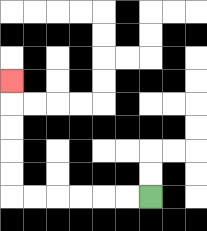{'start': '[6, 8]', 'end': '[0, 3]', 'path_directions': 'L,L,L,L,L,L,U,U,U,U,U', 'path_coordinates': '[[6, 8], [5, 8], [4, 8], [3, 8], [2, 8], [1, 8], [0, 8], [0, 7], [0, 6], [0, 5], [0, 4], [0, 3]]'}